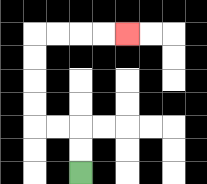{'start': '[3, 7]', 'end': '[5, 1]', 'path_directions': 'U,U,L,L,U,U,U,U,R,R,R,R', 'path_coordinates': '[[3, 7], [3, 6], [3, 5], [2, 5], [1, 5], [1, 4], [1, 3], [1, 2], [1, 1], [2, 1], [3, 1], [4, 1], [5, 1]]'}